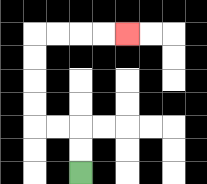{'start': '[3, 7]', 'end': '[5, 1]', 'path_directions': 'U,U,L,L,U,U,U,U,R,R,R,R', 'path_coordinates': '[[3, 7], [3, 6], [3, 5], [2, 5], [1, 5], [1, 4], [1, 3], [1, 2], [1, 1], [2, 1], [3, 1], [4, 1], [5, 1]]'}